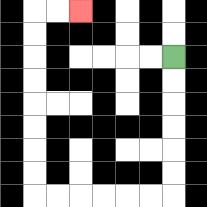{'start': '[7, 2]', 'end': '[3, 0]', 'path_directions': 'D,D,D,D,D,D,L,L,L,L,L,L,U,U,U,U,U,U,U,U,R,R', 'path_coordinates': '[[7, 2], [7, 3], [7, 4], [7, 5], [7, 6], [7, 7], [7, 8], [6, 8], [5, 8], [4, 8], [3, 8], [2, 8], [1, 8], [1, 7], [1, 6], [1, 5], [1, 4], [1, 3], [1, 2], [1, 1], [1, 0], [2, 0], [3, 0]]'}